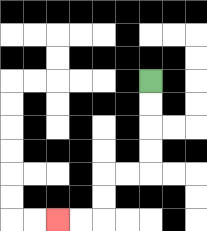{'start': '[6, 3]', 'end': '[2, 9]', 'path_directions': 'D,D,D,D,L,L,D,D,L,L', 'path_coordinates': '[[6, 3], [6, 4], [6, 5], [6, 6], [6, 7], [5, 7], [4, 7], [4, 8], [4, 9], [3, 9], [2, 9]]'}